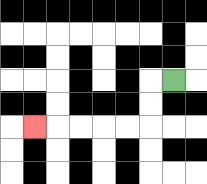{'start': '[7, 3]', 'end': '[1, 5]', 'path_directions': 'L,D,D,L,L,L,L,L', 'path_coordinates': '[[7, 3], [6, 3], [6, 4], [6, 5], [5, 5], [4, 5], [3, 5], [2, 5], [1, 5]]'}